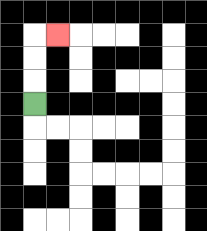{'start': '[1, 4]', 'end': '[2, 1]', 'path_directions': 'U,U,U,R', 'path_coordinates': '[[1, 4], [1, 3], [1, 2], [1, 1], [2, 1]]'}